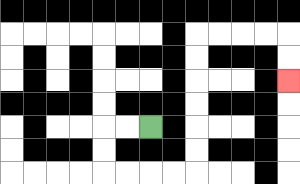{'start': '[6, 5]', 'end': '[12, 3]', 'path_directions': 'L,L,D,D,R,R,R,R,U,U,U,U,U,U,R,R,R,R,D,D', 'path_coordinates': '[[6, 5], [5, 5], [4, 5], [4, 6], [4, 7], [5, 7], [6, 7], [7, 7], [8, 7], [8, 6], [8, 5], [8, 4], [8, 3], [8, 2], [8, 1], [9, 1], [10, 1], [11, 1], [12, 1], [12, 2], [12, 3]]'}